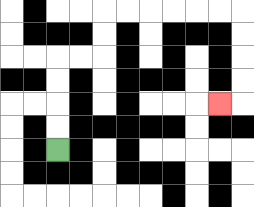{'start': '[2, 6]', 'end': '[9, 4]', 'path_directions': 'U,U,U,U,R,R,U,U,R,R,R,R,R,R,D,D,D,D,L', 'path_coordinates': '[[2, 6], [2, 5], [2, 4], [2, 3], [2, 2], [3, 2], [4, 2], [4, 1], [4, 0], [5, 0], [6, 0], [7, 0], [8, 0], [9, 0], [10, 0], [10, 1], [10, 2], [10, 3], [10, 4], [9, 4]]'}